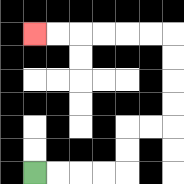{'start': '[1, 7]', 'end': '[1, 1]', 'path_directions': 'R,R,R,R,U,U,R,R,U,U,U,U,L,L,L,L,L,L', 'path_coordinates': '[[1, 7], [2, 7], [3, 7], [4, 7], [5, 7], [5, 6], [5, 5], [6, 5], [7, 5], [7, 4], [7, 3], [7, 2], [7, 1], [6, 1], [5, 1], [4, 1], [3, 1], [2, 1], [1, 1]]'}